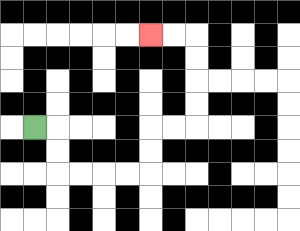{'start': '[1, 5]', 'end': '[6, 1]', 'path_directions': 'R,D,D,R,R,R,R,U,U,R,R,U,U,U,U,L,L', 'path_coordinates': '[[1, 5], [2, 5], [2, 6], [2, 7], [3, 7], [4, 7], [5, 7], [6, 7], [6, 6], [6, 5], [7, 5], [8, 5], [8, 4], [8, 3], [8, 2], [8, 1], [7, 1], [6, 1]]'}